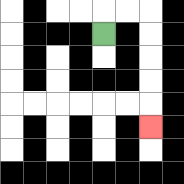{'start': '[4, 1]', 'end': '[6, 5]', 'path_directions': 'U,R,R,D,D,D,D,D', 'path_coordinates': '[[4, 1], [4, 0], [5, 0], [6, 0], [6, 1], [6, 2], [6, 3], [6, 4], [6, 5]]'}